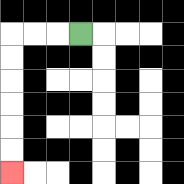{'start': '[3, 1]', 'end': '[0, 7]', 'path_directions': 'L,L,L,D,D,D,D,D,D', 'path_coordinates': '[[3, 1], [2, 1], [1, 1], [0, 1], [0, 2], [0, 3], [0, 4], [0, 5], [0, 6], [0, 7]]'}